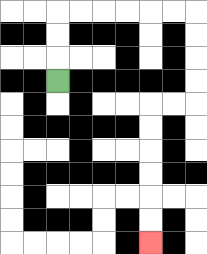{'start': '[2, 3]', 'end': '[6, 10]', 'path_directions': 'U,U,U,R,R,R,R,R,R,D,D,D,D,L,L,D,D,D,D,D,D', 'path_coordinates': '[[2, 3], [2, 2], [2, 1], [2, 0], [3, 0], [4, 0], [5, 0], [6, 0], [7, 0], [8, 0], [8, 1], [8, 2], [8, 3], [8, 4], [7, 4], [6, 4], [6, 5], [6, 6], [6, 7], [6, 8], [6, 9], [6, 10]]'}